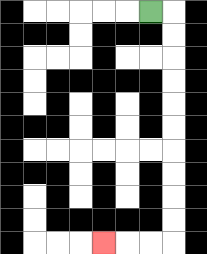{'start': '[6, 0]', 'end': '[4, 10]', 'path_directions': 'R,D,D,D,D,D,D,D,D,D,D,L,L,L', 'path_coordinates': '[[6, 0], [7, 0], [7, 1], [7, 2], [7, 3], [7, 4], [7, 5], [7, 6], [7, 7], [7, 8], [7, 9], [7, 10], [6, 10], [5, 10], [4, 10]]'}